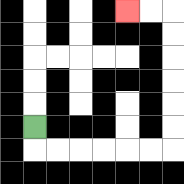{'start': '[1, 5]', 'end': '[5, 0]', 'path_directions': 'D,R,R,R,R,R,R,U,U,U,U,U,U,L,L', 'path_coordinates': '[[1, 5], [1, 6], [2, 6], [3, 6], [4, 6], [5, 6], [6, 6], [7, 6], [7, 5], [7, 4], [7, 3], [7, 2], [7, 1], [7, 0], [6, 0], [5, 0]]'}